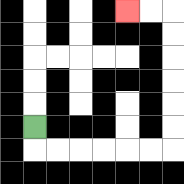{'start': '[1, 5]', 'end': '[5, 0]', 'path_directions': 'D,R,R,R,R,R,R,U,U,U,U,U,U,L,L', 'path_coordinates': '[[1, 5], [1, 6], [2, 6], [3, 6], [4, 6], [5, 6], [6, 6], [7, 6], [7, 5], [7, 4], [7, 3], [7, 2], [7, 1], [7, 0], [6, 0], [5, 0]]'}